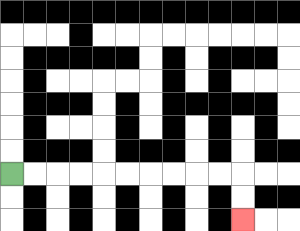{'start': '[0, 7]', 'end': '[10, 9]', 'path_directions': 'R,R,R,R,R,R,R,R,R,R,D,D', 'path_coordinates': '[[0, 7], [1, 7], [2, 7], [3, 7], [4, 7], [5, 7], [6, 7], [7, 7], [8, 7], [9, 7], [10, 7], [10, 8], [10, 9]]'}